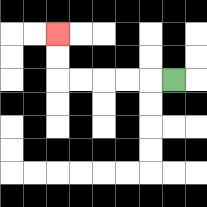{'start': '[7, 3]', 'end': '[2, 1]', 'path_directions': 'L,L,L,L,L,U,U', 'path_coordinates': '[[7, 3], [6, 3], [5, 3], [4, 3], [3, 3], [2, 3], [2, 2], [2, 1]]'}